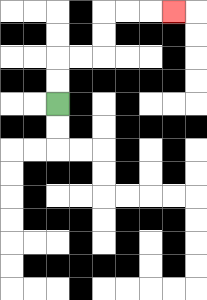{'start': '[2, 4]', 'end': '[7, 0]', 'path_directions': 'U,U,R,R,U,U,R,R,R', 'path_coordinates': '[[2, 4], [2, 3], [2, 2], [3, 2], [4, 2], [4, 1], [4, 0], [5, 0], [6, 0], [7, 0]]'}